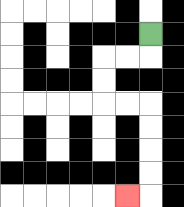{'start': '[6, 1]', 'end': '[5, 8]', 'path_directions': 'D,L,L,D,D,R,R,D,D,D,D,L', 'path_coordinates': '[[6, 1], [6, 2], [5, 2], [4, 2], [4, 3], [4, 4], [5, 4], [6, 4], [6, 5], [6, 6], [6, 7], [6, 8], [5, 8]]'}